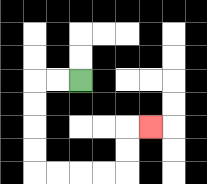{'start': '[3, 3]', 'end': '[6, 5]', 'path_directions': 'L,L,D,D,D,D,R,R,R,R,U,U,R', 'path_coordinates': '[[3, 3], [2, 3], [1, 3], [1, 4], [1, 5], [1, 6], [1, 7], [2, 7], [3, 7], [4, 7], [5, 7], [5, 6], [5, 5], [6, 5]]'}